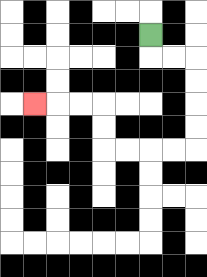{'start': '[6, 1]', 'end': '[1, 4]', 'path_directions': 'D,R,R,D,D,D,D,L,L,L,L,U,U,L,L,L', 'path_coordinates': '[[6, 1], [6, 2], [7, 2], [8, 2], [8, 3], [8, 4], [8, 5], [8, 6], [7, 6], [6, 6], [5, 6], [4, 6], [4, 5], [4, 4], [3, 4], [2, 4], [1, 4]]'}